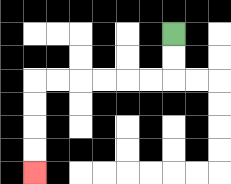{'start': '[7, 1]', 'end': '[1, 7]', 'path_directions': 'D,D,L,L,L,L,L,L,D,D,D,D', 'path_coordinates': '[[7, 1], [7, 2], [7, 3], [6, 3], [5, 3], [4, 3], [3, 3], [2, 3], [1, 3], [1, 4], [1, 5], [1, 6], [1, 7]]'}